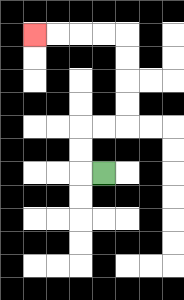{'start': '[4, 7]', 'end': '[1, 1]', 'path_directions': 'L,U,U,R,R,U,U,U,U,L,L,L,L', 'path_coordinates': '[[4, 7], [3, 7], [3, 6], [3, 5], [4, 5], [5, 5], [5, 4], [5, 3], [5, 2], [5, 1], [4, 1], [3, 1], [2, 1], [1, 1]]'}